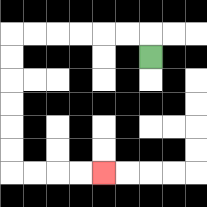{'start': '[6, 2]', 'end': '[4, 7]', 'path_directions': 'U,L,L,L,L,L,L,D,D,D,D,D,D,R,R,R,R', 'path_coordinates': '[[6, 2], [6, 1], [5, 1], [4, 1], [3, 1], [2, 1], [1, 1], [0, 1], [0, 2], [0, 3], [0, 4], [0, 5], [0, 6], [0, 7], [1, 7], [2, 7], [3, 7], [4, 7]]'}